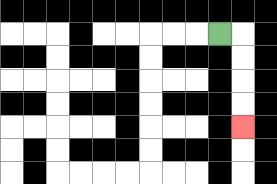{'start': '[9, 1]', 'end': '[10, 5]', 'path_directions': 'R,D,D,D,D', 'path_coordinates': '[[9, 1], [10, 1], [10, 2], [10, 3], [10, 4], [10, 5]]'}